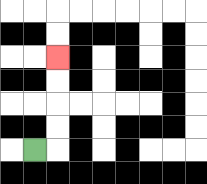{'start': '[1, 6]', 'end': '[2, 2]', 'path_directions': 'R,U,U,U,U', 'path_coordinates': '[[1, 6], [2, 6], [2, 5], [2, 4], [2, 3], [2, 2]]'}